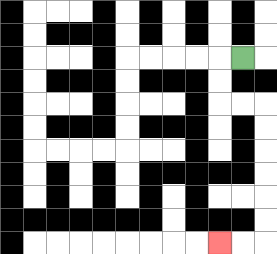{'start': '[10, 2]', 'end': '[9, 10]', 'path_directions': 'L,D,D,R,R,D,D,D,D,D,D,L,L', 'path_coordinates': '[[10, 2], [9, 2], [9, 3], [9, 4], [10, 4], [11, 4], [11, 5], [11, 6], [11, 7], [11, 8], [11, 9], [11, 10], [10, 10], [9, 10]]'}